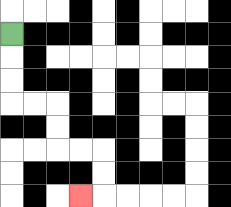{'start': '[0, 1]', 'end': '[3, 8]', 'path_directions': 'D,D,D,R,R,D,D,R,R,D,D,L', 'path_coordinates': '[[0, 1], [0, 2], [0, 3], [0, 4], [1, 4], [2, 4], [2, 5], [2, 6], [3, 6], [4, 6], [4, 7], [4, 8], [3, 8]]'}